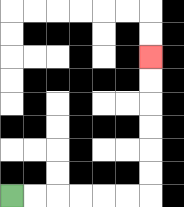{'start': '[0, 8]', 'end': '[6, 2]', 'path_directions': 'R,R,R,R,R,R,U,U,U,U,U,U', 'path_coordinates': '[[0, 8], [1, 8], [2, 8], [3, 8], [4, 8], [5, 8], [6, 8], [6, 7], [6, 6], [6, 5], [6, 4], [6, 3], [6, 2]]'}